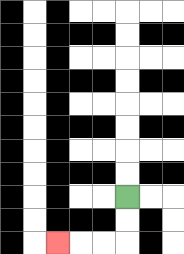{'start': '[5, 8]', 'end': '[2, 10]', 'path_directions': 'D,D,L,L,L', 'path_coordinates': '[[5, 8], [5, 9], [5, 10], [4, 10], [3, 10], [2, 10]]'}